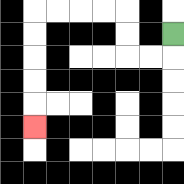{'start': '[7, 1]', 'end': '[1, 5]', 'path_directions': 'D,L,L,U,U,L,L,L,L,D,D,D,D,D', 'path_coordinates': '[[7, 1], [7, 2], [6, 2], [5, 2], [5, 1], [5, 0], [4, 0], [3, 0], [2, 0], [1, 0], [1, 1], [1, 2], [1, 3], [1, 4], [1, 5]]'}